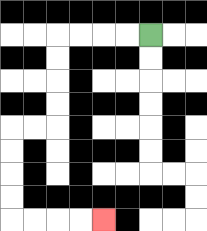{'start': '[6, 1]', 'end': '[4, 9]', 'path_directions': 'L,L,L,L,D,D,D,D,L,L,D,D,D,D,R,R,R,R', 'path_coordinates': '[[6, 1], [5, 1], [4, 1], [3, 1], [2, 1], [2, 2], [2, 3], [2, 4], [2, 5], [1, 5], [0, 5], [0, 6], [0, 7], [0, 8], [0, 9], [1, 9], [2, 9], [3, 9], [4, 9]]'}